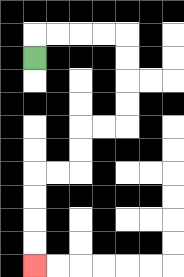{'start': '[1, 2]', 'end': '[1, 11]', 'path_directions': 'U,R,R,R,R,D,D,D,D,L,L,D,D,L,L,D,D,D,D', 'path_coordinates': '[[1, 2], [1, 1], [2, 1], [3, 1], [4, 1], [5, 1], [5, 2], [5, 3], [5, 4], [5, 5], [4, 5], [3, 5], [3, 6], [3, 7], [2, 7], [1, 7], [1, 8], [1, 9], [1, 10], [1, 11]]'}